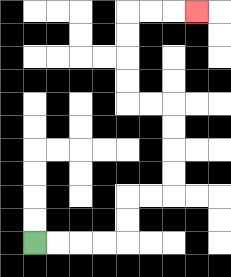{'start': '[1, 10]', 'end': '[8, 0]', 'path_directions': 'R,R,R,R,U,U,R,R,U,U,U,U,L,L,U,U,U,U,R,R,R', 'path_coordinates': '[[1, 10], [2, 10], [3, 10], [4, 10], [5, 10], [5, 9], [5, 8], [6, 8], [7, 8], [7, 7], [7, 6], [7, 5], [7, 4], [6, 4], [5, 4], [5, 3], [5, 2], [5, 1], [5, 0], [6, 0], [7, 0], [8, 0]]'}